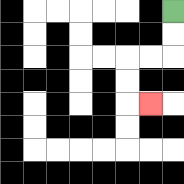{'start': '[7, 0]', 'end': '[6, 4]', 'path_directions': 'D,D,L,L,D,D,R', 'path_coordinates': '[[7, 0], [7, 1], [7, 2], [6, 2], [5, 2], [5, 3], [5, 4], [6, 4]]'}